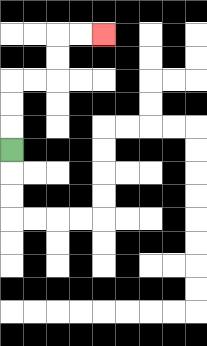{'start': '[0, 6]', 'end': '[4, 1]', 'path_directions': 'U,U,U,R,R,U,U,R,R', 'path_coordinates': '[[0, 6], [0, 5], [0, 4], [0, 3], [1, 3], [2, 3], [2, 2], [2, 1], [3, 1], [4, 1]]'}